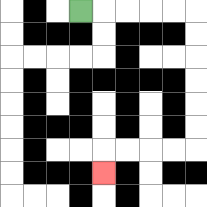{'start': '[3, 0]', 'end': '[4, 7]', 'path_directions': 'R,R,R,R,R,D,D,D,D,D,D,L,L,L,L,D', 'path_coordinates': '[[3, 0], [4, 0], [5, 0], [6, 0], [7, 0], [8, 0], [8, 1], [8, 2], [8, 3], [8, 4], [8, 5], [8, 6], [7, 6], [6, 6], [5, 6], [4, 6], [4, 7]]'}